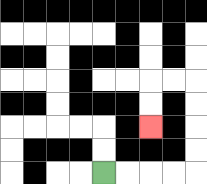{'start': '[4, 7]', 'end': '[6, 5]', 'path_directions': 'R,R,R,R,U,U,U,U,L,L,D,D', 'path_coordinates': '[[4, 7], [5, 7], [6, 7], [7, 7], [8, 7], [8, 6], [8, 5], [8, 4], [8, 3], [7, 3], [6, 3], [6, 4], [6, 5]]'}